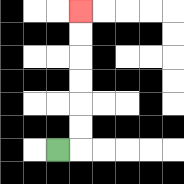{'start': '[2, 6]', 'end': '[3, 0]', 'path_directions': 'R,U,U,U,U,U,U', 'path_coordinates': '[[2, 6], [3, 6], [3, 5], [3, 4], [3, 3], [3, 2], [3, 1], [3, 0]]'}